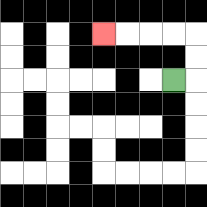{'start': '[7, 3]', 'end': '[4, 1]', 'path_directions': 'R,U,U,L,L,L,L', 'path_coordinates': '[[7, 3], [8, 3], [8, 2], [8, 1], [7, 1], [6, 1], [5, 1], [4, 1]]'}